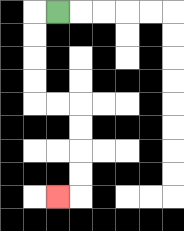{'start': '[2, 0]', 'end': '[2, 8]', 'path_directions': 'L,D,D,D,D,R,R,D,D,D,D,L', 'path_coordinates': '[[2, 0], [1, 0], [1, 1], [1, 2], [1, 3], [1, 4], [2, 4], [3, 4], [3, 5], [3, 6], [3, 7], [3, 8], [2, 8]]'}